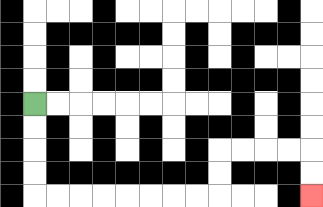{'start': '[1, 4]', 'end': '[13, 8]', 'path_directions': 'D,D,D,D,R,R,R,R,R,R,R,R,U,U,R,R,R,R,D,D', 'path_coordinates': '[[1, 4], [1, 5], [1, 6], [1, 7], [1, 8], [2, 8], [3, 8], [4, 8], [5, 8], [6, 8], [7, 8], [8, 8], [9, 8], [9, 7], [9, 6], [10, 6], [11, 6], [12, 6], [13, 6], [13, 7], [13, 8]]'}